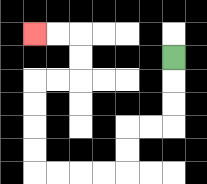{'start': '[7, 2]', 'end': '[1, 1]', 'path_directions': 'D,D,D,L,L,D,D,L,L,L,L,U,U,U,U,R,R,U,U,L,L', 'path_coordinates': '[[7, 2], [7, 3], [7, 4], [7, 5], [6, 5], [5, 5], [5, 6], [5, 7], [4, 7], [3, 7], [2, 7], [1, 7], [1, 6], [1, 5], [1, 4], [1, 3], [2, 3], [3, 3], [3, 2], [3, 1], [2, 1], [1, 1]]'}